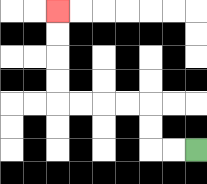{'start': '[8, 6]', 'end': '[2, 0]', 'path_directions': 'L,L,U,U,L,L,L,L,U,U,U,U', 'path_coordinates': '[[8, 6], [7, 6], [6, 6], [6, 5], [6, 4], [5, 4], [4, 4], [3, 4], [2, 4], [2, 3], [2, 2], [2, 1], [2, 0]]'}